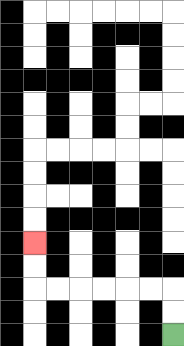{'start': '[7, 14]', 'end': '[1, 10]', 'path_directions': 'U,U,L,L,L,L,L,L,U,U', 'path_coordinates': '[[7, 14], [7, 13], [7, 12], [6, 12], [5, 12], [4, 12], [3, 12], [2, 12], [1, 12], [1, 11], [1, 10]]'}